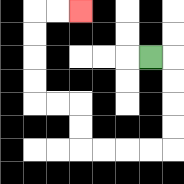{'start': '[6, 2]', 'end': '[3, 0]', 'path_directions': 'R,D,D,D,D,L,L,L,L,U,U,L,L,U,U,U,U,R,R', 'path_coordinates': '[[6, 2], [7, 2], [7, 3], [7, 4], [7, 5], [7, 6], [6, 6], [5, 6], [4, 6], [3, 6], [3, 5], [3, 4], [2, 4], [1, 4], [1, 3], [1, 2], [1, 1], [1, 0], [2, 0], [3, 0]]'}